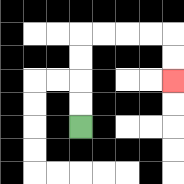{'start': '[3, 5]', 'end': '[7, 3]', 'path_directions': 'U,U,U,U,R,R,R,R,D,D', 'path_coordinates': '[[3, 5], [3, 4], [3, 3], [3, 2], [3, 1], [4, 1], [5, 1], [6, 1], [7, 1], [7, 2], [7, 3]]'}